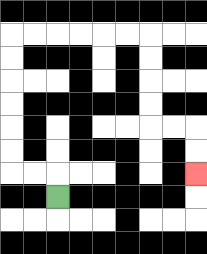{'start': '[2, 8]', 'end': '[8, 7]', 'path_directions': 'U,L,L,U,U,U,U,U,U,R,R,R,R,R,R,D,D,D,D,R,R,D,D', 'path_coordinates': '[[2, 8], [2, 7], [1, 7], [0, 7], [0, 6], [0, 5], [0, 4], [0, 3], [0, 2], [0, 1], [1, 1], [2, 1], [3, 1], [4, 1], [5, 1], [6, 1], [6, 2], [6, 3], [6, 4], [6, 5], [7, 5], [8, 5], [8, 6], [8, 7]]'}